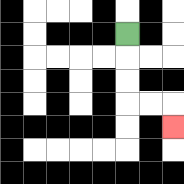{'start': '[5, 1]', 'end': '[7, 5]', 'path_directions': 'D,D,D,R,R,D', 'path_coordinates': '[[5, 1], [5, 2], [5, 3], [5, 4], [6, 4], [7, 4], [7, 5]]'}